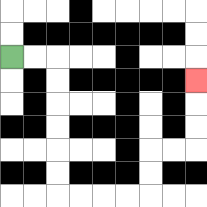{'start': '[0, 2]', 'end': '[8, 3]', 'path_directions': 'R,R,D,D,D,D,D,D,R,R,R,R,U,U,R,R,U,U,U', 'path_coordinates': '[[0, 2], [1, 2], [2, 2], [2, 3], [2, 4], [2, 5], [2, 6], [2, 7], [2, 8], [3, 8], [4, 8], [5, 8], [6, 8], [6, 7], [6, 6], [7, 6], [8, 6], [8, 5], [8, 4], [8, 3]]'}